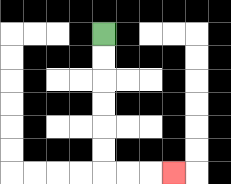{'start': '[4, 1]', 'end': '[7, 7]', 'path_directions': 'D,D,D,D,D,D,R,R,R', 'path_coordinates': '[[4, 1], [4, 2], [4, 3], [4, 4], [4, 5], [4, 6], [4, 7], [5, 7], [6, 7], [7, 7]]'}